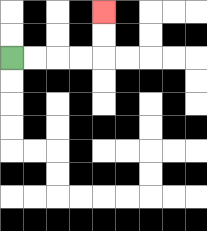{'start': '[0, 2]', 'end': '[4, 0]', 'path_directions': 'R,R,R,R,U,U', 'path_coordinates': '[[0, 2], [1, 2], [2, 2], [3, 2], [4, 2], [4, 1], [4, 0]]'}